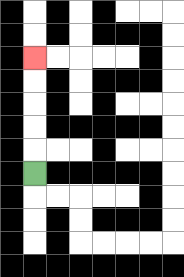{'start': '[1, 7]', 'end': '[1, 2]', 'path_directions': 'U,U,U,U,U', 'path_coordinates': '[[1, 7], [1, 6], [1, 5], [1, 4], [1, 3], [1, 2]]'}